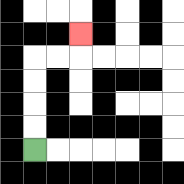{'start': '[1, 6]', 'end': '[3, 1]', 'path_directions': 'U,U,U,U,R,R,U', 'path_coordinates': '[[1, 6], [1, 5], [1, 4], [1, 3], [1, 2], [2, 2], [3, 2], [3, 1]]'}